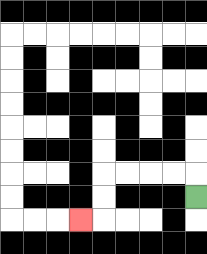{'start': '[8, 8]', 'end': '[3, 9]', 'path_directions': 'U,L,L,L,L,D,D,L', 'path_coordinates': '[[8, 8], [8, 7], [7, 7], [6, 7], [5, 7], [4, 7], [4, 8], [4, 9], [3, 9]]'}